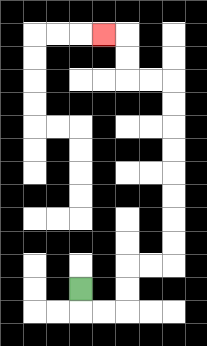{'start': '[3, 12]', 'end': '[4, 1]', 'path_directions': 'D,R,R,U,U,R,R,U,U,U,U,U,U,U,U,L,L,U,U,L', 'path_coordinates': '[[3, 12], [3, 13], [4, 13], [5, 13], [5, 12], [5, 11], [6, 11], [7, 11], [7, 10], [7, 9], [7, 8], [7, 7], [7, 6], [7, 5], [7, 4], [7, 3], [6, 3], [5, 3], [5, 2], [5, 1], [4, 1]]'}